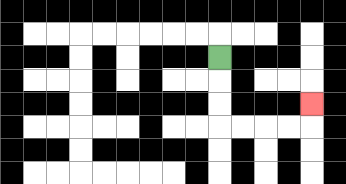{'start': '[9, 2]', 'end': '[13, 4]', 'path_directions': 'D,D,D,R,R,R,R,U', 'path_coordinates': '[[9, 2], [9, 3], [9, 4], [9, 5], [10, 5], [11, 5], [12, 5], [13, 5], [13, 4]]'}